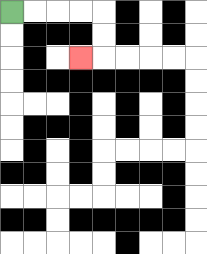{'start': '[0, 0]', 'end': '[3, 2]', 'path_directions': 'R,R,R,R,D,D,L', 'path_coordinates': '[[0, 0], [1, 0], [2, 0], [3, 0], [4, 0], [4, 1], [4, 2], [3, 2]]'}